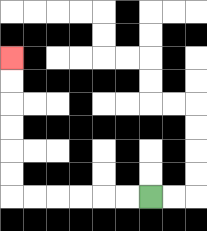{'start': '[6, 8]', 'end': '[0, 2]', 'path_directions': 'L,L,L,L,L,L,U,U,U,U,U,U', 'path_coordinates': '[[6, 8], [5, 8], [4, 8], [3, 8], [2, 8], [1, 8], [0, 8], [0, 7], [0, 6], [0, 5], [0, 4], [0, 3], [0, 2]]'}